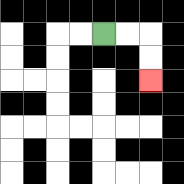{'start': '[4, 1]', 'end': '[6, 3]', 'path_directions': 'R,R,D,D', 'path_coordinates': '[[4, 1], [5, 1], [6, 1], [6, 2], [6, 3]]'}